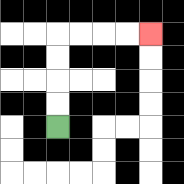{'start': '[2, 5]', 'end': '[6, 1]', 'path_directions': 'U,U,U,U,R,R,R,R', 'path_coordinates': '[[2, 5], [2, 4], [2, 3], [2, 2], [2, 1], [3, 1], [4, 1], [5, 1], [6, 1]]'}